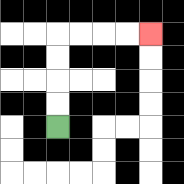{'start': '[2, 5]', 'end': '[6, 1]', 'path_directions': 'U,U,U,U,R,R,R,R', 'path_coordinates': '[[2, 5], [2, 4], [2, 3], [2, 2], [2, 1], [3, 1], [4, 1], [5, 1], [6, 1]]'}